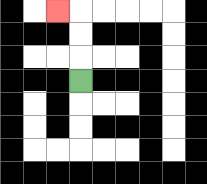{'start': '[3, 3]', 'end': '[2, 0]', 'path_directions': 'U,U,U,L', 'path_coordinates': '[[3, 3], [3, 2], [3, 1], [3, 0], [2, 0]]'}